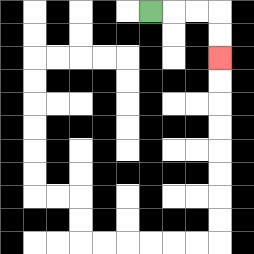{'start': '[6, 0]', 'end': '[9, 2]', 'path_directions': 'R,R,R,D,D', 'path_coordinates': '[[6, 0], [7, 0], [8, 0], [9, 0], [9, 1], [9, 2]]'}